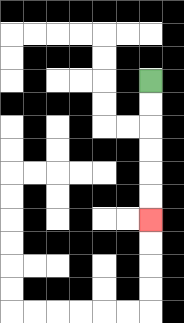{'start': '[6, 3]', 'end': '[6, 9]', 'path_directions': 'D,D,D,D,D,D', 'path_coordinates': '[[6, 3], [6, 4], [6, 5], [6, 6], [6, 7], [6, 8], [6, 9]]'}